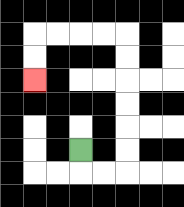{'start': '[3, 6]', 'end': '[1, 3]', 'path_directions': 'D,R,R,U,U,U,U,U,U,L,L,L,L,D,D', 'path_coordinates': '[[3, 6], [3, 7], [4, 7], [5, 7], [5, 6], [5, 5], [5, 4], [5, 3], [5, 2], [5, 1], [4, 1], [3, 1], [2, 1], [1, 1], [1, 2], [1, 3]]'}